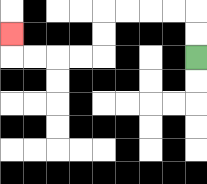{'start': '[8, 2]', 'end': '[0, 1]', 'path_directions': 'U,U,L,L,L,L,D,D,L,L,L,L,U', 'path_coordinates': '[[8, 2], [8, 1], [8, 0], [7, 0], [6, 0], [5, 0], [4, 0], [4, 1], [4, 2], [3, 2], [2, 2], [1, 2], [0, 2], [0, 1]]'}